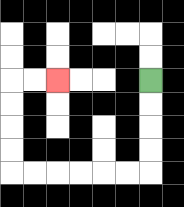{'start': '[6, 3]', 'end': '[2, 3]', 'path_directions': 'D,D,D,D,L,L,L,L,L,L,U,U,U,U,R,R', 'path_coordinates': '[[6, 3], [6, 4], [6, 5], [6, 6], [6, 7], [5, 7], [4, 7], [3, 7], [2, 7], [1, 7], [0, 7], [0, 6], [0, 5], [0, 4], [0, 3], [1, 3], [2, 3]]'}